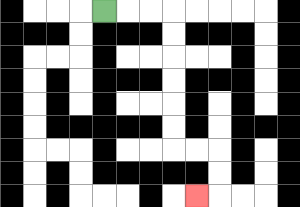{'start': '[4, 0]', 'end': '[8, 8]', 'path_directions': 'R,R,R,D,D,D,D,D,D,R,R,D,D,L', 'path_coordinates': '[[4, 0], [5, 0], [6, 0], [7, 0], [7, 1], [7, 2], [7, 3], [7, 4], [7, 5], [7, 6], [8, 6], [9, 6], [9, 7], [9, 8], [8, 8]]'}